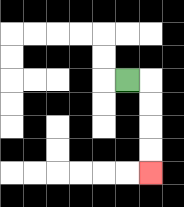{'start': '[5, 3]', 'end': '[6, 7]', 'path_directions': 'R,D,D,D,D', 'path_coordinates': '[[5, 3], [6, 3], [6, 4], [6, 5], [6, 6], [6, 7]]'}